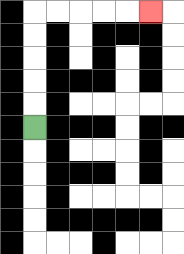{'start': '[1, 5]', 'end': '[6, 0]', 'path_directions': 'U,U,U,U,U,R,R,R,R,R', 'path_coordinates': '[[1, 5], [1, 4], [1, 3], [1, 2], [1, 1], [1, 0], [2, 0], [3, 0], [4, 0], [5, 0], [6, 0]]'}